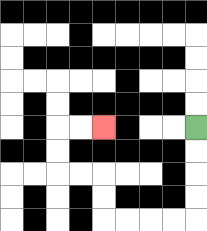{'start': '[8, 5]', 'end': '[4, 5]', 'path_directions': 'D,D,D,D,L,L,L,L,U,U,L,L,U,U,R,R', 'path_coordinates': '[[8, 5], [8, 6], [8, 7], [8, 8], [8, 9], [7, 9], [6, 9], [5, 9], [4, 9], [4, 8], [4, 7], [3, 7], [2, 7], [2, 6], [2, 5], [3, 5], [4, 5]]'}